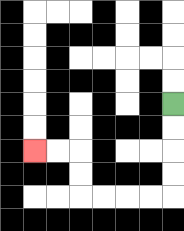{'start': '[7, 4]', 'end': '[1, 6]', 'path_directions': 'D,D,D,D,L,L,L,L,U,U,L,L', 'path_coordinates': '[[7, 4], [7, 5], [7, 6], [7, 7], [7, 8], [6, 8], [5, 8], [4, 8], [3, 8], [3, 7], [3, 6], [2, 6], [1, 6]]'}